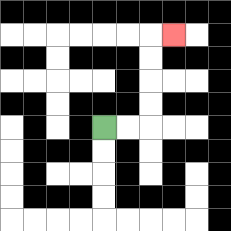{'start': '[4, 5]', 'end': '[7, 1]', 'path_directions': 'R,R,U,U,U,U,R', 'path_coordinates': '[[4, 5], [5, 5], [6, 5], [6, 4], [6, 3], [6, 2], [6, 1], [7, 1]]'}